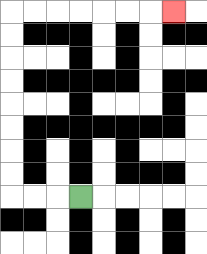{'start': '[3, 8]', 'end': '[7, 0]', 'path_directions': 'L,L,L,U,U,U,U,U,U,U,U,R,R,R,R,R,R,R', 'path_coordinates': '[[3, 8], [2, 8], [1, 8], [0, 8], [0, 7], [0, 6], [0, 5], [0, 4], [0, 3], [0, 2], [0, 1], [0, 0], [1, 0], [2, 0], [3, 0], [4, 0], [5, 0], [6, 0], [7, 0]]'}